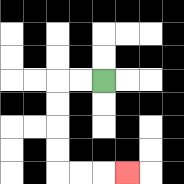{'start': '[4, 3]', 'end': '[5, 7]', 'path_directions': 'L,L,D,D,D,D,R,R,R', 'path_coordinates': '[[4, 3], [3, 3], [2, 3], [2, 4], [2, 5], [2, 6], [2, 7], [3, 7], [4, 7], [5, 7]]'}